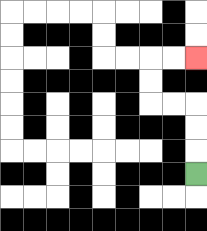{'start': '[8, 7]', 'end': '[8, 2]', 'path_directions': 'U,U,U,L,L,U,U,R,R', 'path_coordinates': '[[8, 7], [8, 6], [8, 5], [8, 4], [7, 4], [6, 4], [6, 3], [6, 2], [7, 2], [8, 2]]'}